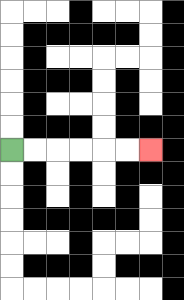{'start': '[0, 6]', 'end': '[6, 6]', 'path_directions': 'R,R,R,R,R,R', 'path_coordinates': '[[0, 6], [1, 6], [2, 6], [3, 6], [4, 6], [5, 6], [6, 6]]'}